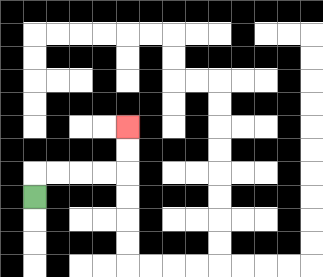{'start': '[1, 8]', 'end': '[5, 5]', 'path_directions': 'U,R,R,R,R,U,U', 'path_coordinates': '[[1, 8], [1, 7], [2, 7], [3, 7], [4, 7], [5, 7], [5, 6], [5, 5]]'}